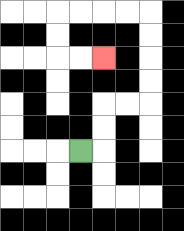{'start': '[3, 6]', 'end': '[4, 2]', 'path_directions': 'R,U,U,R,R,U,U,U,U,L,L,L,L,D,D,R,R', 'path_coordinates': '[[3, 6], [4, 6], [4, 5], [4, 4], [5, 4], [6, 4], [6, 3], [6, 2], [6, 1], [6, 0], [5, 0], [4, 0], [3, 0], [2, 0], [2, 1], [2, 2], [3, 2], [4, 2]]'}